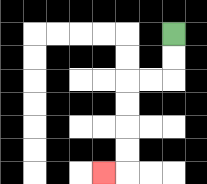{'start': '[7, 1]', 'end': '[4, 7]', 'path_directions': 'D,D,L,L,D,D,D,D,L', 'path_coordinates': '[[7, 1], [7, 2], [7, 3], [6, 3], [5, 3], [5, 4], [5, 5], [5, 6], [5, 7], [4, 7]]'}